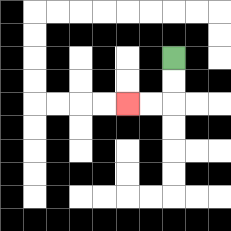{'start': '[7, 2]', 'end': '[5, 4]', 'path_directions': 'D,D,L,L', 'path_coordinates': '[[7, 2], [7, 3], [7, 4], [6, 4], [5, 4]]'}